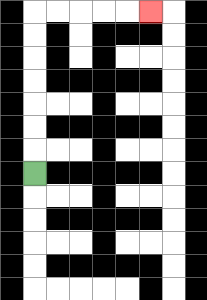{'start': '[1, 7]', 'end': '[6, 0]', 'path_directions': 'U,U,U,U,U,U,U,R,R,R,R,R', 'path_coordinates': '[[1, 7], [1, 6], [1, 5], [1, 4], [1, 3], [1, 2], [1, 1], [1, 0], [2, 0], [3, 0], [4, 0], [5, 0], [6, 0]]'}